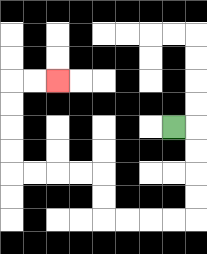{'start': '[7, 5]', 'end': '[2, 3]', 'path_directions': 'R,D,D,D,D,L,L,L,L,U,U,L,L,L,L,U,U,U,U,R,R', 'path_coordinates': '[[7, 5], [8, 5], [8, 6], [8, 7], [8, 8], [8, 9], [7, 9], [6, 9], [5, 9], [4, 9], [4, 8], [4, 7], [3, 7], [2, 7], [1, 7], [0, 7], [0, 6], [0, 5], [0, 4], [0, 3], [1, 3], [2, 3]]'}